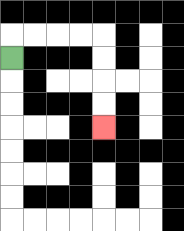{'start': '[0, 2]', 'end': '[4, 5]', 'path_directions': 'U,R,R,R,R,D,D,D,D', 'path_coordinates': '[[0, 2], [0, 1], [1, 1], [2, 1], [3, 1], [4, 1], [4, 2], [4, 3], [4, 4], [4, 5]]'}